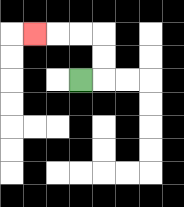{'start': '[3, 3]', 'end': '[1, 1]', 'path_directions': 'R,U,U,L,L,L', 'path_coordinates': '[[3, 3], [4, 3], [4, 2], [4, 1], [3, 1], [2, 1], [1, 1]]'}